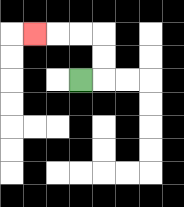{'start': '[3, 3]', 'end': '[1, 1]', 'path_directions': 'R,U,U,L,L,L', 'path_coordinates': '[[3, 3], [4, 3], [4, 2], [4, 1], [3, 1], [2, 1], [1, 1]]'}